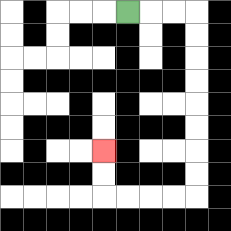{'start': '[5, 0]', 'end': '[4, 6]', 'path_directions': 'R,R,R,D,D,D,D,D,D,D,D,L,L,L,L,U,U', 'path_coordinates': '[[5, 0], [6, 0], [7, 0], [8, 0], [8, 1], [8, 2], [8, 3], [8, 4], [8, 5], [8, 6], [8, 7], [8, 8], [7, 8], [6, 8], [5, 8], [4, 8], [4, 7], [4, 6]]'}